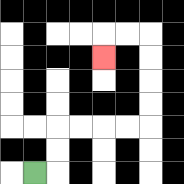{'start': '[1, 7]', 'end': '[4, 2]', 'path_directions': 'R,U,U,R,R,R,R,U,U,U,U,L,L,D', 'path_coordinates': '[[1, 7], [2, 7], [2, 6], [2, 5], [3, 5], [4, 5], [5, 5], [6, 5], [6, 4], [6, 3], [6, 2], [6, 1], [5, 1], [4, 1], [4, 2]]'}